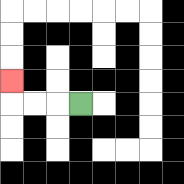{'start': '[3, 4]', 'end': '[0, 3]', 'path_directions': 'L,L,L,U', 'path_coordinates': '[[3, 4], [2, 4], [1, 4], [0, 4], [0, 3]]'}